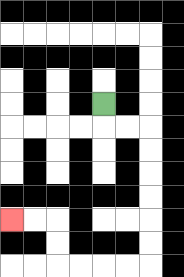{'start': '[4, 4]', 'end': '[0, 9]', 'path_directions': 'D,R,R,D,D,D,D,D,D,L,L,L,L,U,U,L,L', 'path_coordinates': '[[4, 4], [4, 5], [5, 5], [6, 5], [6, 6], [6, 7], [6, 8], [6, 9], [6, 10], [6, 11], [5, 11], [4, 11], [3, 11], [2, 11], [2, 10], [2, 9], [1, 9], [0, 9]]'}